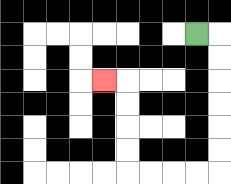{'start': '[8, 1]', 'end': '[4, 3]', 'path_directions': 'R,D,D,D,D,D,D,L,L,L,L,U,U,U,U,L', 'path_coordinates': '[[8, 1], [9, 1], [9, 2], [9, 3], [9, 4], [9, 5], [9, 6], [9, 7], [8, 7], [7, 7], [6, 7], [5, 7], [5, 6], [5, 5], [5, 4], [5, 3], [4, 3]]'}